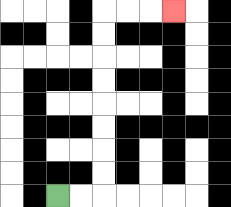{'start': '[2, 8]', 'end': '[7, 0]', 'path_directions': 'R,R,U,U,U,U,U,U,U,U,R,R,R', 'path_coordinates': '[[2, 8], [3, 8], [4, 8], [4, 7], [4, 6], [4, 5], [4, 4], [4, 3], [4, 2], [4, 1], [4, 0], [5, 0], [6, 0], [7, 0]]'}